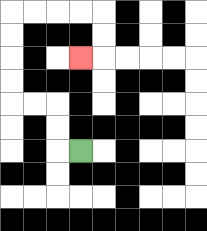{'start': '[3, 6]', 'end': '[3, 2]', 'path_directions': 'L,U,U,L,L,U,U,U,U,R,R,R,R,D,D,L', 'path_coordinates': '[[3, 6], [2, 6], [2, 5], [2, 4], [1, 4], [0, 4], [0, 3], [0, 2], [0, 1], [0, 0], [1, 0], [2, 0], [3, 0], [4, 0], [4, 1], [4, 2], [3, 2]]'}